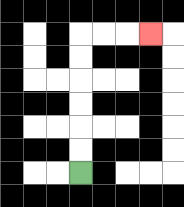{'start': '[3, 7]', 'end': '[6, 1]', 'path_directions': 'U,U,U,U,U,U,R,R,R', 'path_coordinates': '[[3, 7], [3, 6], [3, 5], [3, 4], [3, 3], [3, 2], [3, 1], [4, 1], [5, 1], [6, 1]]'}